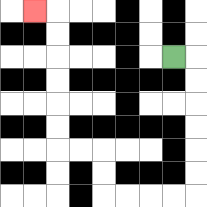{'start': '[7, 2]', 'end': '[1, 0]', 'path_directions': 'R,D,D,D,D,D,D,L,L,L,L,U,U,L,L,U,U,U,U,U,U,L', 'path_coordinates': '[[7, 2], [8, 2], [8, 3], [8, 4], [8, 5], [8, 6], [8, 7], [8, 8], [7, 8], [6, 8], [5, 8], [4, 8], [4, 7], [4, 6], [3, 6], [2, 6], [2, 5], [2, 4], [2, 3], [2, 2], [2, 1], [2, 0], [1, 0]]'}